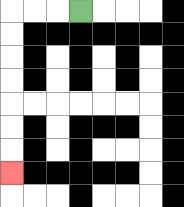{'start': '[3, 0]', 'end': '[0, 7]', 'path_directions': 'L,L,L,D,D,D,D,D,D,D', 'path_coordinates': '[[3, 0], [2, 0], [1, 0], [0, 0], [0, 1], [0, 2], [0, 3], [0, 4], [0, 5], [0, 6], [0, 7]]'}